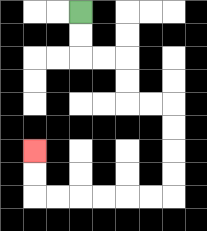{'start': '[3, 0]', 'end': '[1, 6]', 'path_directions': 'D,D,R,R,D,D,R,R,D,D,D,D,L,L,L,L,L,L,U,U', 'path_coordinates': '[[3, 0], [3, 1], [3, 2], [4, 2], [5, 2], [5, 3], [5, 4], [6, 4], [7, 4], [7, 5], [7, 6], [7, 7], [7, 8], [6, 8], [5, 8], [4, 8], [3, 8], [2, 8], [1, 8], [1, 7], [1, 6]]'}